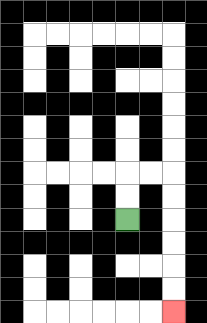{'start': '[5, 9]', 'end': '[7, 13]', 'path_directions': 'U,U,R,R,D,D,D,D,D,D', 'path_coordinates': '[[5, 9], [5, 8], [5, 7], [6, 7], [7, 7], [7, 8], [7, 9], [7, 10], [7, 11], [7, 12], [7, 13]]'}